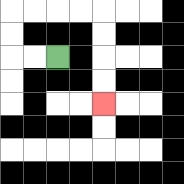{'start': '[2, 2]', 'end': '[4, 4]', 'path_directions': 'L,L,U,U,R,R,R,R,D,D,D,D', 'path_coordinates': '[[2, 2], [1, 2], [0, 2], [0, 1], [0, 0], [1, 0], [2, 0], [3, 0], [4, 0], [4, 1], [4, 2], [4, 3], [4, 4]]'}